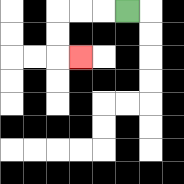{'start': '[5, 0]', 'end': '[3, 2]', 'path_directions': 'L,L,L,D,D,R', 'path_coordinates': '[[5, 0], [4, 0], [3, 0], [2, 0], [2, 1], [2, 2], [3, 2]]'}